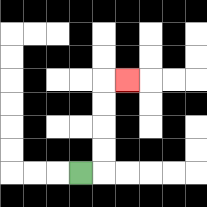{'start': '[3, 7]', 'end': '[5, 3]', 'path_directions': 'R,U,U,U,U,R', 'path_coordinates': '[[3, 7], [4, 7], [4, 6], [4, 5], [4, 4], [4, 3], [5, 3]]'}